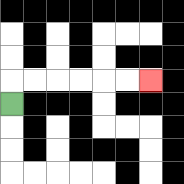{'start': '[0, 4]', 'end': '[6, 3]', 'path_directions': 'U,R,R,R,R,R,R', 'path_coordinates': '[[0, 4], [0, 3], [1, 3], [2, 3], [3, 3], [4, 3], [5, 3], [6, 3]]'}